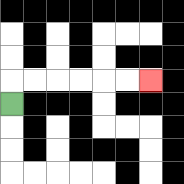{'start': '[0, 4]', 'end': '[6, 3]', 'path_directions': 'U,R,R,R,R,R,R', 'path_coordinates': '[[0, 4], [0, 3], [1, 3], [2, 3], [3, 3], [4, 3], [5, 3], [6, 3]]'}